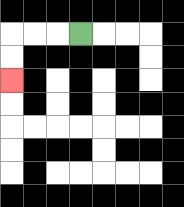{'start': '[3, 1]', 'end': '[0, 3]', 'path_directions': 'L,L,L,D,D', 'path_coordinates': '[[3, 1], [2, 1], [1, 1], [0, 1], [0, 2], [0, 3]]'}